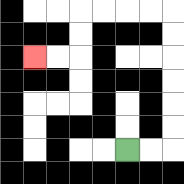{'start': '[5, 6]', 'end': '[1, 2]', 'path_directions': 'R,R,U,U,U,U,U,U,L,L,L,L,D,D,L,L', 'path_coordinates': '[[5, 6], [6, 6], [7, 6], [7, 5], [7, 4], [7, 3], [7, 2], [7, 1], [7, 0], [6, 0], [5, 0], [4, 0], [3, 0], [3, 1], [3, 2], [2, 2], [1, 2]]'}